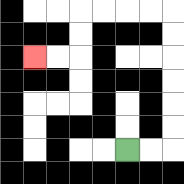{'start': '[5, 6]', 'end': '[1, 2]', 'path_directions': 'R,R,U,U,U,U,U,U,L,L,L,L,D,D,L,L', 'path_coordinates': '[[5, 6], [6, 6], [7, 6], [7, 5], [7, 4], [7, 3], [7, 2], [7, 1], [7, 0], [6, 0], [5, 0], [4, 0], [3, 0], [3, 1], [3, 2], [2, 2], [1, 2]]'}